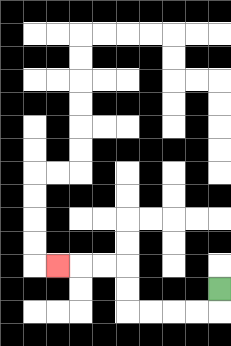{'start': '[9, 12]', 'end': '[2, 11]', 'path_directions': 'D,L,L,L,L,U,U,L,L,L', 'path_coordinates': '[[9, 12], [9, 13], [8, 13], [7, 13], [6, 13], [5, 13], [5, 12], [5, 11], [4, 11], [3, 11], [2, 11]]'}